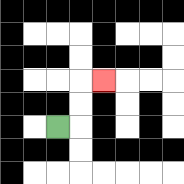{'start': '[2, 5]', 'end': '[4, 3]', 'path_directions': 'R,U,U,R', 'path_coordinates': '[[2, 5], [3, 5], [3, 4], [3, 3], [4, 3]]'}